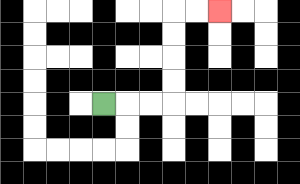{'start': '[4, 4]', 'end': '[9, 0]', 'path_directions': 'R,R,R,U,U,U,U,R,R', 'path_coordinates': '[[4, 4], [5, 4], [6, 4], [7, 4], [7, 3], [7, 2], [7, 1], [7, 0], [8, 0], [9, 0]]'}